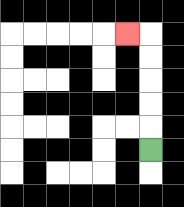{'start': '[6, 6]', 'end': '[5, 1]', 'path_directions': 'U,U,U,U,U,L', 'path_coordinates': '[[6, 6], [6, 5], [6, 4], [6, 3], [6, 2], [6, 1], [5, 1]]'}